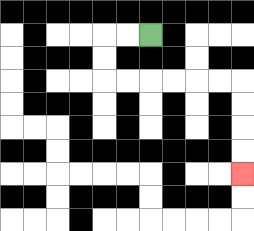{'start': '[6, 1]', 'end': '[10, 7]', 'path_directions': 'L,L,D,D,R,R,R,R,R,R,D,D,D,D', 'path_coordinates': '[[6, 1], [5, 1], [4, 1], [4, 2], [4, 3], [5, 3], [6, 3], [7, 3], [8, 3], [9, 3], [10, 3], [10, 4], [10, 5], [10, 6], [10, 7]]'}